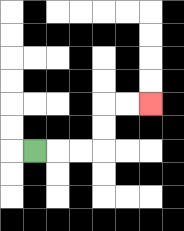{'start': '[1, 6]', 'end': '[6, 4]', 'path_directions': 'R,R,R,U,U,R,R', 'path_coordinates': '[[1, 6], [2, 6], [3, 6], [4, 6], [4, 5], [4, 4], [5, 4], [6, 4]]'}